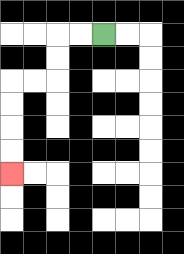{'start': '[4, 1]', 'end': '[0, 7]', 'path_directions': 'L,L,D,D,L,L,D,D,D,D', 'path_coordinates': '[[4, 1], [3, 1], [2, 1], [2, 2], [2, 3], [1, 3], [0, 3], [0, 4], [0, 5], [0, 6], [0, 7]]'}